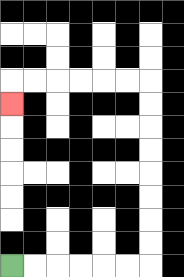{'start': '[0, 11]', 'end': '[0, 4]', 'path_directions': 'R,R,R,R,R,R,U,U,U,U,U,U,U,U,L,L,L,L,L,L,D', 'path_coordinates': '[[0, 11], [1, 11], [2, 11], [3, 11], [4, 11], [5, 11], [6, 11], [6, 10], [6, 9], [6, 8], [6, 7], [6, 6], [6, 5], [6, 4], [6, 3], [5, 3], [4, 3], [3, 3], [2, 3], [1, 3], [0, 3], [0, 4]]'}